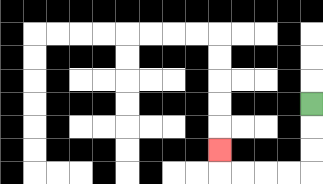{'start': '[13, 4]', 'end': '[9, 6]', 'path_directions': 'D,D,D,L,L,L,L,U', 'path_coordinates': '[[13, 4], [13, 5], [13, 6], [13, 7], [12, 7], [11, 7], [10, 7], [9, 7], [9, 6]]'}